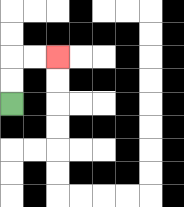{'start': '[0, 4]', 'end': '[2, 2]', 'path_directions': 'U,U,R,R', 'path_coordinates': '[[0, 4], [0, 3], [0, 2], [1, 2], [2, 2]]'}